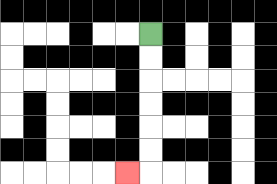{'start': '[6, 1]', 'end': '[5, 7]', 'path_directions': 'D,D,D,D,D,D,L', 'path_coordinates': '[[6, 1], [6, 2], [6, 3], [6, 4], [6, 5], [6, 6], [6, 7], [5, 7]]'}